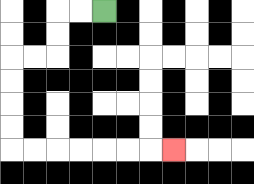{'start': '[4, 0]', 'end': '[7, 6]', 'path_directions': 'L,L,D,D,L,L,D,D,D,D,R,R,R,R,R,R,R', 'path_coordinates': '[[4, 0], [3, 0], [2, 0], [2, 1], [2, 2], [1, 2], [0, 2], [0, 3], [0, 4], [0, 5], [0, 6], [1, 6], [2, 6], [3, 6], [4, 6], [5, 6], [6, 6], [7, 6]]'}